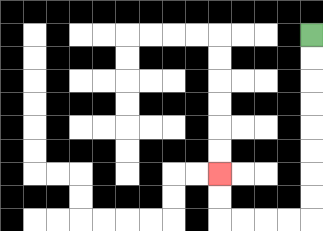{'start': '[13, 1]', 'end': '[9, 7]', 'path_directions': 'D,D,D,D,D,D,D,D,L,L,L,L,U,U', 'path_coordinates': '[[13, 1], [13, 2], [13, 3], [13, 4], [13, 5], [13, 6], [13, 7], [13, 8], [13, 9], [12, 9], [11, 9], [10, 9], [9, 9], [9, 8], [9, 7]]'}